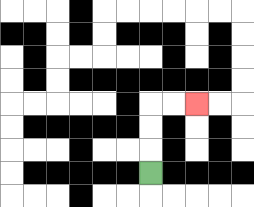{'start': '[6, 7]', 'end': '[8, 4]', 'path_directions': 'U,U,U,R,R', 'path_coordinates': '[[6, 7], [6, 6], [6, 5], [6, 4], [7, 4], [8, 4]]'}